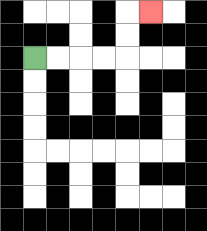{'start': '[1, 2]', 'end': '[6, 0]', 'path_directions': 'R,R,R,R,U,U,R', 'path_coordinates': '[[1, 2], [2, 2], [3, 2], [4, 2], [5, 2], [5, 1], [5, 0], [6, 0]]'}